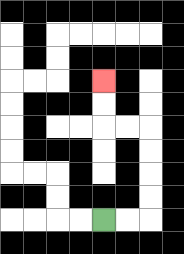{'start': '[4, 9]', 'end': '[4, 3]', 'path_directions': 'R,R,U,U,U,U,L,L,U,U', 'path_coordinates': '[[4, 9], [5, 9], [6, 9], [6, 8], [6, 7], [6, 6], [6, 5], [5, 5], [4, 5], [4, 4], [4, 3]]'}